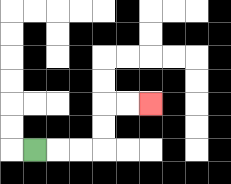{'start': '[1, 6]', 'end': '[6, 4]', 'path_directions': 'R,R,R,U,U,R,R', 'path_coordinates': '[[1, 6], [2, 6], [3, 6], [4, 6], [4, 5], [4, 4], [5, 4], [6, 4]]'}